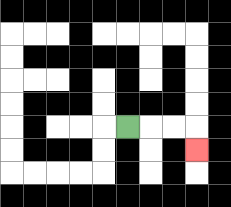{'start': '[5, 5]', 'end': '[8, 6]', 'path_directions': 'R,R,R,D', 'path_coordinates': '[[5, 5], [6, 5], [7, 5], [8, 5], [8, 6]]'}